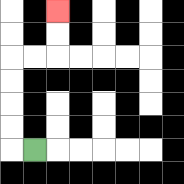{'start': '[1, 6]', 'end': '[2, 0]', 'path_directions': 'L,U,U,U,U,R,R,U,U', 'path_coordinates': '[[1, 6], [0, 6], [0, 5], [0, 4], [0, 3], [0, 2], [1, 2], [2, 2], [2, 1], [2, 0]]'}